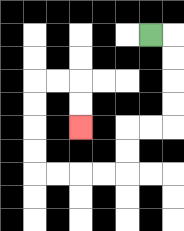{'start': '[6, 1]', 'end': '[3, 5]', 'path_directions': 'R,D,D,D,D,L,L,D,D,L,L,L,L,U,U,U,U,R,R,D,D', 'path_coordinates': '[[6, 1], [7, 1], [7, 2], [7, 3], [7, 4], [7, 5], [6, 5], [5, 5], [5, 6], [5, 7], [4, 7], [3, 7], [2, 7], [1, 7], [1, 6], [1, 5], [1, 4], [1, 3], [2, 3], [3, 3], [3, 4], [3, 5]]'}